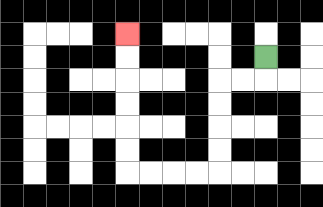{'start': '[11, 2]', 'end': '[5, 1]', 'path_directions': 'D,L,L,D,D,D,D,L,L,L,L,U,U,U,U,U,U', 'path_coordinates': '[[11, 2], [11, 3], [10, 3], [9, 3], [9, 4], [9, 5], [9, 6], [9, 7], [8, 7], [7, 7], [6, 7], [5, 7], [5, 6], [5, 5], [5, 4], [5, 3], [5, 2], [5, 1]]'}